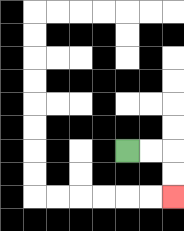{'start': '[5, 6]', 'end': '[7, 8]', 'path_directions': 'R,R,D,D', 'path_coordinates': '[[5, 6], [6, 6], [7, 6], [7, 7], [7, 8]]'}